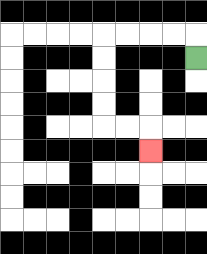{'start': '[8, 2]', 'end': '[6, 6]', 'path_directions': 'U,L,L,L,L,D,D,D,D,R,R,D', 'path_coordinates': '[[8, 2], [8, 1], [7, 1], [6, 1], [5, 1], [4, 1], [4, 2], [4, 3], [4, 4], [4, 5], [5, 5], [6, 5], [6, 6]]'}